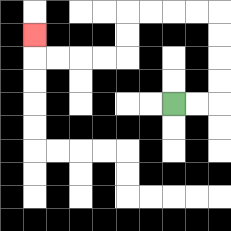{'start': '[7, 4]', 'end': '[1, 1]', 'path_directions': 'R,R,U,U,U,U,L,L,L,L,D,D,L,L,L,L,U', 'path_coordinates': '[[7, 4], [8, 4], [9, 4], [9, 3], [9, 2], [9, 1], [9, 0], [8, 0], [7, 0], [6, 0], [5, 0], [5, 1], [5, 2], [4, 2], [3, 2], [2, 2], [1, 2], [1, 1]]'}